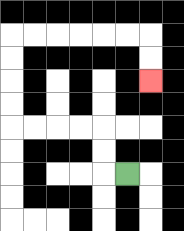{'start': '[5, 7]', 'end': '[6, 3]', 'path_directions': 'L,U,U,L,L,L,L,U,U,U,U,R,R,R,R,R,R,D,D', 'path_coordinates': '[[5, 7], [4, 7], [4, 6], [4, 5], [3, 5], [2, 5], [1, 5], [0, 5], [0, 4], [0, 3], [0, 2], [0, 1], [1, 1], [2, 1], [3, 1], [4, 1], [5, 1], [6, 1], [6, 2], [6, 3]]'}